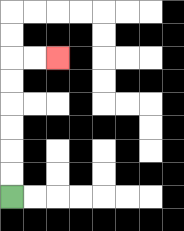{'start': '[0, 8]', 'end': '[2, 2]', 'path_directions': 'U,U,U,U,U,U,R,R', 'path_coordinates': '[[0, 8], [0, 7], [0, 6], [0, 5], [0, 4], [0, 3], [0, 2], [1, 2], [2, 2]]'}